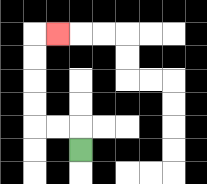{'start': '[3, 6]', 'end': '[2, 1]', 'path_directions': 'U,L,L,U,U,U,U,R', 'path_coordinates': '[[3, 6], [3, 5], [2, 5], [1, 5], [1, 4], [1, 3], [1, 2], [1, 1], [2, 1]]'}